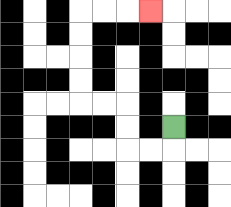{'start': '[7, 5]', 'end': '[6, 0]', 'path_directions': 'D,L,L,U,U,L,L,U,U,U,U,R,R,R', 'path_coordinates': '[[7, 5], [7, 6], [6, 6], [5, 6], [5, 5], [5, 4], [4, 4], [3, 4], [3, 3], [3, 2], [3, 1], [3, 0], [4, 0], [5, 0], [6, 0]]'}